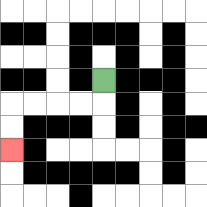{'start': '[4, 3]', 'end': '[0, 6]', 'path_directions': 'D,L,L,L,L,D,D', 'path_coordinates': '[[4, 3], [4, 4], [3, 4], [2, 4], [1, 4], [0, 4], [0, 5], [0, 6]]'}